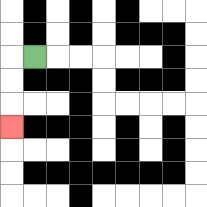{'start': '[1, 2]', 'end': '[0, 5]', 'path_directions': 'L,D,D,D', 'path_coordinates': '[[1, 2], [0, 2], [0, 3], [0, 4], [0, 5]]'}